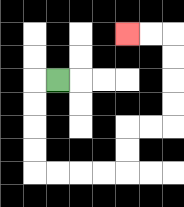{'start': '[2, 3]', 'end': '[5, 1]', 'path_directions': 'L,D,D,D,D,R,R,R,R,U,U,R,R,U,U,U,U,L,L', 'path_coordinates': '[[2, 3], [1, 3], [1, 4], [1, 5], [1, 6], [1, 7], [2, 7], [3, 7], [4, 7], [5, 7], [5, 6], [5, 5], [6, 5], [7, 5], [7, 4], [7, 3], [7, 2], [7, 1], [6, 1], [5, 1]]'}